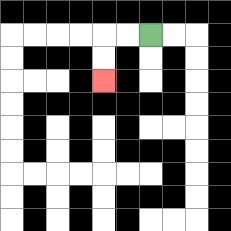{'start': '[6, 1]', 'end': '[4, 3]', 'path_directions': 'L,L,D,D', 'path_coordinates': '[[6, 1], [5, 1], [4, 1], [4, 2], [4, 3]]'}